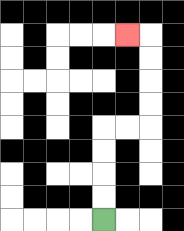{'start': '[4, 9]', 'end': '[5, 1]', 'path_directions': 'U,U,U,U,R,R,U,U,U,U,L', 'path_coordinates': '[[4, 9], [4, 8], [4, 7], [4, 6], [4, 5], [5, 5], [6, 5], [6, 4], [6, 3], [6, 2], [6, 1], [5, 1]]'}